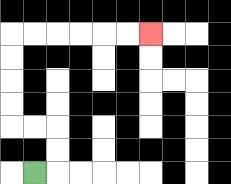{'start': '[1, 7]', 'end': '[6, 1]', 'path_directions': 'R,U,U,L,L,U,U,U,U,R,R,R,R,R,R', 'path_coordinates': '[[1, 7], [2, 7], [2, 6], [2, 5], [1, 5], [0, 5], [0, 4], [0, 3], [0, 2], [0, 1], [1, 1], [2, 1], [3, 1], [4, 1], [5, 1], [6, 1]]'}